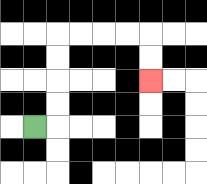{'start': '[1, 5]', 'end': '[6, 3]', 'path_directions': 'R,U,U,U,U,R,R,R,R,D,D', 'path_coordinates': '[[1, 5], [2, 5], [2, 4], [2, 3], [2, 2], [2, 1], [3, 1], [4, 1], [5, 1], [6, 1], [6, 2], [6, 3]]'}